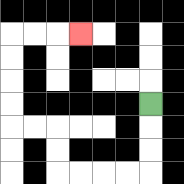{'start': '[6, 4]', 'end': '[3, 1]', 'path_directions': 'D,D,D,L,L,L,L,U,U,L,L,U,U,U,U,R,R,R', 'path_coordinates': '[[6, 4], [6, 5], [6, 6], [6, 7], [5, 7], [4, 7], [3, 7], [2, 7], [2, 6], [2, 5], [1, 5], [0, 5], [0, 4], [0, 3], [0, 2], [0, 1], [1, 1], [2, 1], [3, 1]]'}